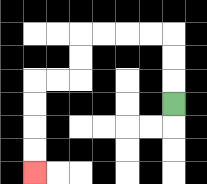{'start': '[7, 4]', 'end': '[1, 7]', 'path_directions': 'U,U,U,L,L,L,L,D,D,L,L,D,D,D,D', 'path_coordinates': '[[7, 4], [7, 3], [7, 2], [7, 1], [6, 1], [5, 1], [4, 1], [3, 1], [3, 2], [3, 3], [2, 3], [1, 3], [1, 4], [1, 5], [1, 6], [1, 7]]'}